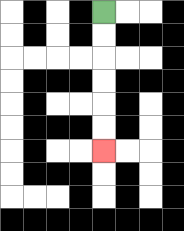{'start': '[4, 0]', 'end': '[4, 6]', 'path_directions': 'D,D,D,D,D,D', 'path_coordinates': '[[4, 0], [4, 1], [4, 2], [4, 3], [4, 4], [4, 5], [4, 6]]'}